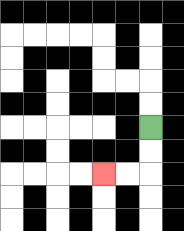{'start': '[6, 5]', 'end': '[4, 7]', 'path_directions': 'D,D,L,L', 'path_coordinates': '[[6, 5], [6, 6], [6, 7], [5, 7], [4, 7]]'}